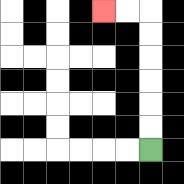{'start': '[6, 6]', 'end': '[4, 0]', 'path_directions': 'U,U,U,U,U,U,L,L', 'path_coordinates': '[[6, 6], [6, 5], [6, 4], [6, 3], [6, 2], [6, 1], [6, 0], [5, 0], [4, 0]]'}